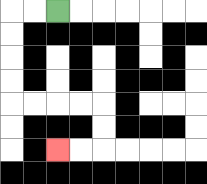{'start': '[2, 0]', 'end': '[2, 6]', 'path_directions': 'L,L,D,D,D,D,R,R,R,R,D,D,L,L', 'path_coordinates': '[[2, 0], [1, 0], [0, 0], [0, 1], [0, 2], [0, 3], [0, 4], [1, 4], [2, 4], [3, 4], [4, 4], [4, 5], [4, 6], [3, 6], [2, 6]]'}